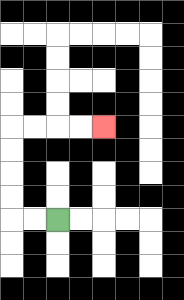{'start': '[2, 9]', 'end': '[4, 5]', 'path_directions': 'L,L,U,U,U,U,R,R,R,R', 'path_coordinates': '[[2, 9], [1, 9], [0, 9], [0, 8], [0, 7], [0, 6], [0, 5], [1, 5], [2, 5], [3, 5], [4, 5]]'}